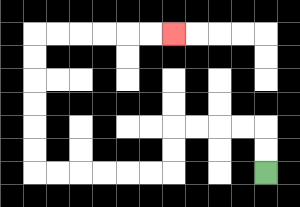{'start': '[11, 7]', 'end': '[7, 1]', 'path_directions': 'U,U,L,L,L,L,D,D,L,L,L,L,L,L,U,U,U,U,U,U,R,R,R,R,R,R', 'path_coordinates': '[[11, 7], [11, 6], [11, 5], [10, 5], [9, 5], [8, 5], [7, 5], [7, 6], [7, 7], [6, 7], [5, 7], [4, 7], [3, 7], [2, 7], [1, 7], [1, 6], [1, 5], [1, 4], [1, 3], [1, 2], [1, 1], [2, 1], [3, 1], [4, 1], [5, 1], [6, 1], [7, 1]]'}